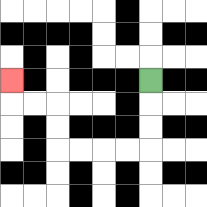{'start': '[6, 3]', 'end': '[0, 3]', 'path_directions': 'D,D,D,L,L,L,L,U,U,L,L,U', 'path_coordinates': '[[6, 3], [6, 4], [6, 5], [6, 6], [5, 6], [4, 6], [3, 6], [2, 6], [2, 5], [2, 4], [1, 4], [0, 4], [0, 3]]'}